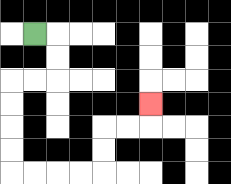{'start': '[1, 1]', 'end': '[6, 4]', 'path_directions': 'R,D,D,L,L,D,D,D,D,R,R,R,R,U,U,R,R,U', 'path_coordinates': '[[1, 1], [2, 1], [2, 2], [2, 3], [1, 3], [0, 3], [0, 4], [0, 5], [0, 6], [0, 7], [1, 7], [2, 7], [3, 7], [4, 7], [4, 6], [4, 5], [5, 5], [6, 5], [6, 4]]'}